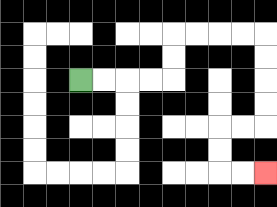{'start': '[3, 3]', 'end': '[11, 7]', 'path_directions': 'R,R,R,R,U,U,R,R,R,R,D,D,D,D,L,L,D,D,R,R', 'path_coordinates': '[[3, 3], [4, 3], [5, 3], [6, 3], [7, 3], [7, 2], [7, 1], [8, 1], [9, 1], [10, 1], [11, 1], [11, 2], [11, 3], [11, 4], [11, 5], [10, 5], [9, 5], [9, 6], [9, 7], [10, 7], [11, 7]]'}